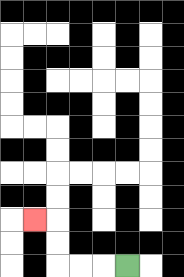{'start': '[5, 11]', 'end': '[1, 9]', 'path_directions': 'L,L,L,U,U,L', 'path_coordinates': '[[5, 11], [4, 11], [3, 11], [2, 11], [2, 10], [2, 9], [1, 9]]'}